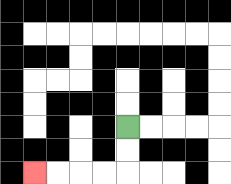{'start': '[5, 5]', 'end': '[1, 7]', 'path_directions': 'D,D,L,L,L,L', 'path_coordinates': '[[5, 5], [5, 6], [5, 7], [4, 7], [3, 7], [2, 7], [1, 7]]'}